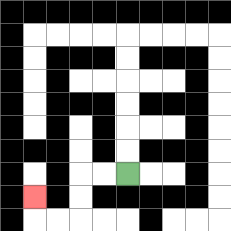{'start': '[5, 7]', 'end': '[1, 8]', 'path_directions': 'L,L,D,D,L,L,U', 'path_coordinates': '[[5, 7], [4, 7], [3, 7], [3, 8], [3, 9], [2, 9], [1, 9], [1, 8]]'}